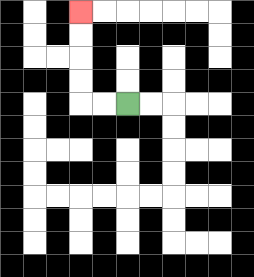{'start': '[5, 4]', 'end': '[3, 0]', 'path_directions': 'L,L,U,U,U,U', 'path_coordinates': '[[5, 4], [4, 4], [3, 4], [3, 3], [3, 2], [3, 1], [3, 0]]'}